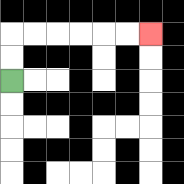{'start': '[0, 3]', 'end': '[6, 1]', 'path_directions': 'U,U,R,R,R,R,R,R', 'path_coordinates': '[[0, 3], [0, 2], [0, 1], [1, 1], [2, 1], [3, 1], [4, 1], [5, 1], [6, 1]]'}